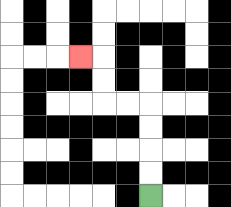{'start': '[6, 8]', 'end': '[3, 2]', 'path_directions': 'U,U,U,U,L,L,U,U,L', 'path_coordinates': '[[6, 8], [6, 7], [6, 6], [6, 5], [6, 4], [5, 4], [4, 4], [4, 3], [4, 2], [3, 2]]'}